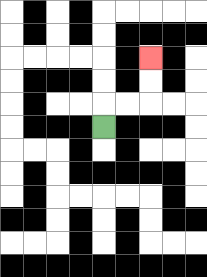{'start': '[4, 5]', 'end': '[6, 2]', 'path_directions': 'U,R,R,U,U', 'path_coordinates': '[[4, 5], [4, 4], [5, 4], [6, 4], [6, 3], [6, 2]]'}